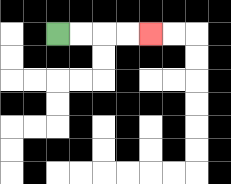{'start': '[2, 1]', 'end': '[6, 1]', 'path_directions': 'R,R,R,R', 'path_coordinates': '[[2, 1], [3, 1], [4, 1], [5, 1], [6, 1]]'}